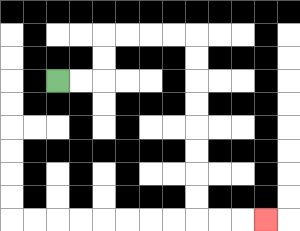{'start': '[2, 3]', 'end': '[11, 9]', 'path_directions': 'R,R,U,U,R,R,R,R,D,D,D,D,D,D,D,D,R,R,R', 'path_coordinates': '[[2, 3], [3, 3], [4, 3], [4, 2], [4, 1], [5, 1], [6, 1], [7, 1], [8, 1], [8, 2], [8, 3], [8, 4], [8, 5], [8, 6], [8, 7], [8, 8], [8, 9], [9, 9], [10, 9], [11, 9]]'}